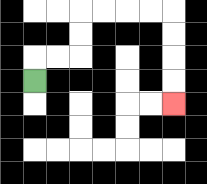{'start': '[1, 3]', 'end': '[7, 4]', 'path_directions': 'U,R,R,U,U,R,R,R,R,D,D,D,D', 'path_coordinates': '[[1, 3], [1, 2], [2, 2], [3, 2], [3, 1], [3, 0], [4, 0], [5, 0], [6, 0], [7, 0], [7, 1], [7, 2], [7, 3], [7, 4]]'}